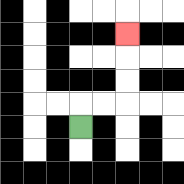{'start': '[3, 5]', 'end': '[5, 1]', 'path_directions': 'U,R,R,U,U,U', 'path_coordinates': '[[3, 5], [3, 4], [4, 4], [5, 4], [5, 3], [5, 2], [5, 1]]'}